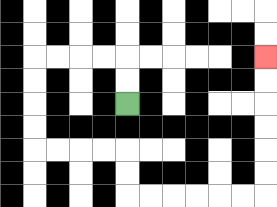{'start': '[5, 4]', 'end': '[11, 2]', 'path_directions': 'U,U,L,L,L,L,D,D,D,D,R,R,R,R,D,D,R,R,R,R,R,R,U,U,U,U,U,U', 'path_coordinates': '[[5, 4], [5, 3], [5, 2], [4, 2], [3, 2], [2, 2], [1, 2], [1, 3], [1, 4], [1, 5], [1, 6], [2, 6], [3, 6], [4, 6], [5, 6], [5, 7], [5, 8], [6, 8], [7, 8], [8, 8], [9, 8], [10, 8], [11, 8], [11, 7], [11, 6], [11, 5], [11, 4], [11, 3], [11, 2]]'}